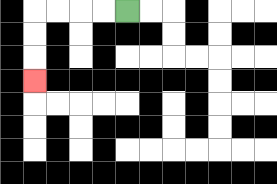{'start': '[5, 0]', 'end': '[1, 3]', 'path_directions': 'L,L,L,L,D,D,D', 'path_coordinates': '[[5, 0], [4, 0], [3, 0], [2, 0], [1, 0], [1, 1], [1, 2], [1, 3]]'}